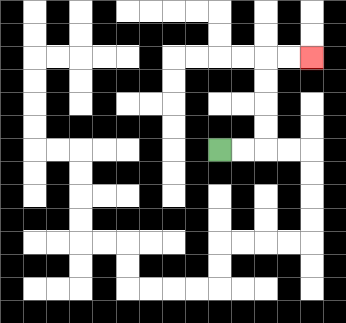{'start': '[9, 6]', 'end': '[13, 2]', 'path_directions': 'R,R,U,U,U,U,R,R', 'path_coordinates': '[[9, 6], [10, 6], [11, 6], [11, 5], [11, 4], [11, 3], [11, 2], [12, 2], [13, 2]]'}